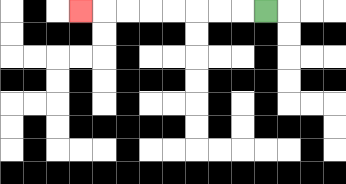{'start': '[11, 0]', 'end': '[3, 0]', 'path_directions': 'L,L,L,L,L,L,L,L', 'path_coordinates': '[[11, 0], [10, 0], [9, 0], [8, 0], [7, 0], [6, 0], [5, 0], [4, 0], [3, 0]]'}